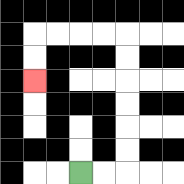{'start': '[3, 7]', 'end': '[1, 3]', 'path_directions': 'R,R,U,U,U,U,U,U,L,L,L,L,D,D', 'path_coordinates': '[[3, 7], [4, 7], [5, 7], [5, 6], [5, 5], [5, 4], [5, 3], [5, 2], [5, 1], [4, 1], [3, 1], [2, 1], [1, 1], [1, 2], [1, 3]]'}